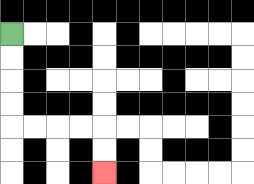{'start': '[0, 1]', 'end': '[4, 7]', 'path_directions': 'D,D,D,D,R,R,R,R,D,D', 'path_coordinates': '[[0, 1], [0, 2], [0, 3], [0, 4], [0, 5], [1, 5], [2, 5], [3, 5], [4, 5], [4, 6], [4, 7]]'}